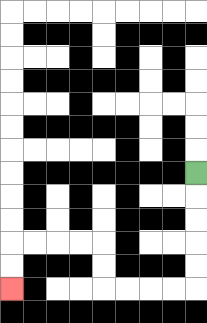{'start': '[8, 7]', 'end': '[0, 12]', 'path_directions': 'D,D,D,D,D,L,L,L,L,U,U,L,L,L,L,D,D', 'path_coordinates': '[[8, 7], [8, 8], [8, 9], [8, 10], [8, 11], [8, 12], [7, 12], [6, 12], [5, 12], [4, 12], [4, 11], [4, 10], [3, 10], [2, 10], [1, 10], [0, 10], [0, 11], [0, 12]]'}